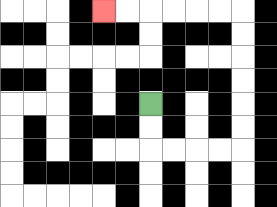{'start': '[6, 4]', 'end': '[4, 0]', 'path_directions': 'D,D,R,R,R,R,U,U,U,U,U,U,L,L,L,L,L,L', 'path_coordinates': '[[6, 4], [6, 5], [6, 6], [7, 6], [8, 6], [9, 6], [10, 6], [10, 5], [10, 4], [10, 3], [10, 2], [10, 1], [10, 0], [9, 0], [8, 0], [7, 0], [6, 0], [5, 0], [4, 0]]'}